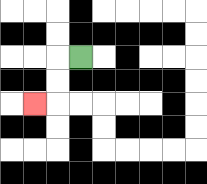{'start': '[3, 2]', 'end': '[1, 4]', 'path_directions': 'L,D,D,L', 'path_coordinates': '[[3, 2], [2, 2], [2, 3], [2, 4], [1, 4]]'}